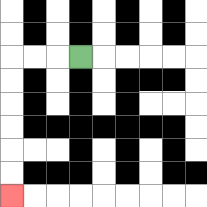{'start': '[3, 2]', 'end': '[0, 8]', 'path_directions': 'L,L,L,D,D,D,D,D,D', 'path_coordinates': '[[3, 2], [2, 2], [1, 2], [0, 2], [0, 3], [0, 4], [0, 5], [0, 6], [0, 7], [0, 8]]'}